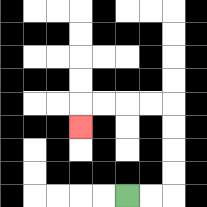{'start': '[5, 8]', 'end': '[3, 5]', 'path_directions': 'R,R,U,U,U,U,L,L,L,L,D', 'path_coordinates': '[[5, 8], [6, 8], [7, 8], [7, 7], [7, 6], [7, 5], [7, 4], [6, 4], [5, 4], [4, 4], [3, 4], [3, 5]]'}